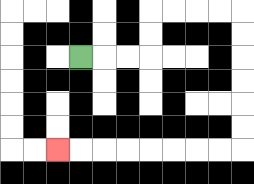{'start': '[3, 2]', 'end': '[2, 6]', 'path_directions': 'R,R,R,U,U,R,R,R,R,D,D,D,D,D,D,L,L,L,L,L,L,L,L', 'path_coordinates': '[[3, 2], [4, 2], [5, 2], [6, 2], [6, 1], [6, 0], [7, 0], [8, 0], [9, 0], [10, 0], [10, 1], [10, 2], [10, 3], [10, 4], [10, 5], [10, 6], [9, 6], [8, 6], [7, 6], [6, 6], [5, 6], [4, 6], [3, 6], [2, 6]]'}